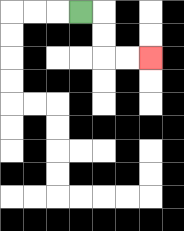{'start': '[3, 0]', 'end': '[6, 2]', 'path_directions': 'R,D,D,R,R', 'path_coordinates': '[[3, 0], [4, 0], [4, 1], [4, 2], [5, 2], [6, 2]]'}